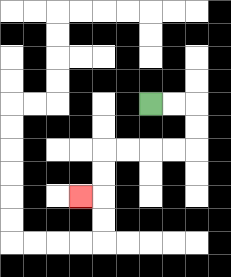{'start': '[6, 4]', 'end': '[3, 8]', 'path_directions': 'R,R,D,D,L,L,L,L,D,D,L', 'path_coordinates': '[[6, 4], [7, 4], [8, 4], [8, 5], [8, 6], [7, 6], [6, 6], [5, 6], [4, 6], [4, 7], [4, 8], [3, 8]]'}